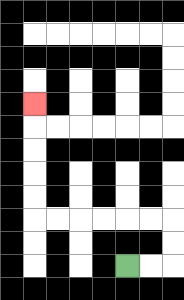{'start': '[5, 11]', 'end': '[1, 4]', 'path_directions': 'R,R,U,U,L,L,L,L,L,L,U,U,U,U,U', 'path_coordinates': '[[5, 11], [6, 11], [7, 11], [7, 10], [7, 9], [6, 9], [5, 9], [4, 9], [3, 9], [2, 9], [1, 9], [1, 8], [1, 7], [1, 6], [1, 5], [1, 4]]'}